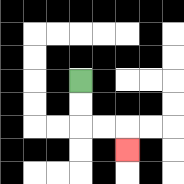{'start': '[3, 3]', 'end': '[5, 6]', 'path_directions': 'D,D,R,R,D', 'path_coordinates': '[[3, 3], [3, 4], [3, 5], [4, 5], [5, 5], [5, 6]]'}